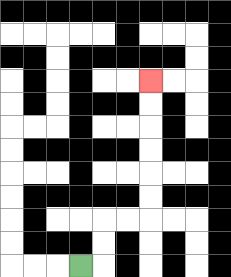{'start': '[3, 11]', 'end': '[6, 3]', 'path_directions': 'R,U,U,R,R,U,U,U,U,U,U', 'path_coordinates': '[[3, 11], [4, 11], [4, 10], [4, 9], [5, 9], [6, 9], [6, 8], [6, 7], [6, 6], [6, 5], [6, 4], [6, 3]]'}